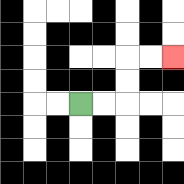{'start': '[3, 4]', 'end': '[7, 2]', 'path_directions': 'R,R,U,U,R,R', 'path_coordinates': '[[3, 4], [4, 4], [5, 4], [5, 3], [5, 2], [6, 2], [7, 2]]'}